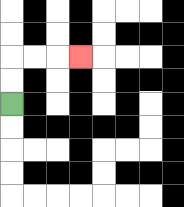{'start': '[0, 4]', 'end': '[3, 2]', 'path_directions': 'U,U,R,R,R', 'path_coordinates': '[[0, 4], [0, 3], [0, 2], [1, 2], [2, 2], [3, 2]]'}